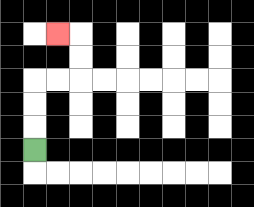{'start': '[1, 6]', 'end': '[2, 1]', 'path_directions': 'U,U,U,R,R,U,U,L', 'path_coordinates': '[[1, 6], [1, 5], [1, 4], [1, 3], [2, 3], [3, 3], [3, 2], [3, 1], [2, 1]]'}